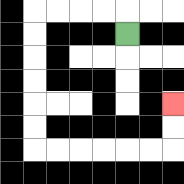{'start': '[5, 1]', 'end': '[7, 4]', 'path_directions': 'U,L,L,L,L,D,D,D,D,D,D,R,R,R,R,R,R,U,U', 'path_coordinates': '[[5, 1], [5, 0], [4, 0], [3, 0], [2, 0], [1, 0], [1, 1], [1, 2], [1, 3], [1, 4], [1, 5], [1, 6], [2, 6], [3, 6], [4, 6], [5, 6], [6, 6], [7, 6], [7, 5], [7, 4]]'}